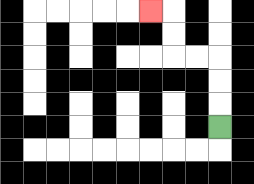{'start': '[9, 5]', 'end': '[6, 0]', 'path_directions': 'U,U,U,L,L,U,U,L', 'path_coordinates': '[[9, 5], [9, 4], [9, 3], [9, 2], [8, 2], [7, 2], [7, 1], [7, 0], [6, 0]]'}